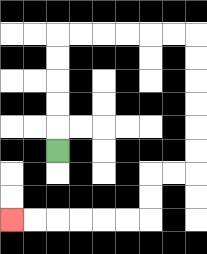{'start': '[2, 6]', 'end': '[0, 9]', 'path_directions': 'U,U,U,U,U,R,R,R,R,R,R,D,D,D,D,D,D,L,L,D,D,L,L,L,L,L,L', 'path_coordinates': '[[2, 6], [2, 5], [2, 4], [2, 3], [2, 2], [2, 1], [3, 1], [4, 1], [5, 1], [6, 1], [7, 1], [8, 1], [8, 2], [8, 3], [8, 4], [8, 5], [8, 6], [8, 7], [7, 7], [6, 7], [6, 8], [6, 9], [5, 9], [4, 9], [3, 9], [2, 9], [1, 9], [0, 9]]'}